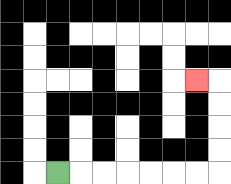{'start': '[2, 7]', 'end': '[8, 3]', 'path_directions': 'R,R,R,R,R,R,R,U,U,U,U,L', 'path_coordinates': '[[2, 7], [3, 7], [4, 7], [5, 7], [6, 7], [7, 7], [8, 7], [9, 7], [9, 6], [9, 5], [9, 4], [9, 3], [8, 3]]'}